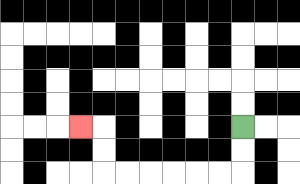{'start': '[10, 5]', 'end': '[3, 5]', 'path_directions': 'D,D,L,L,L,L,L,L,U,U,L', 'path_coordinates': '[[10, 5], [10, 6], [10, 7], [9, 7], [8, 7], [7, 7], [6, 7], [5, 7], [4, 7], [4, 6], [4, 5], [3, 5]]'}